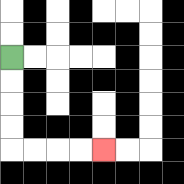{'start': '[0, 2]', 'end': '[4, 6]', 'path_directions': 'D,D,D,D,R,R,R,R', 'path_coordinates': '[[0, 2], [0, 3], [0, 4], [0, 5], [0, 6], [1, 6], [2, 6], [3, 6], [4, 6]]'}